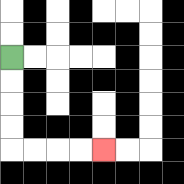{'start': '[0, 2]', 'end': '[4, 6]', 'path_directions': 'D,D,D,D,R,R,R,R', 'path_coordinates': '[[0, 2], [0, 3], [0, 4], [0, 5], [0, 6], [1, 6], [2, 6], [3, 6], [4, 6]]'}